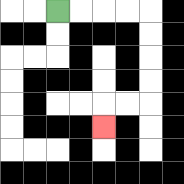{'start': '[2, 0]', 'end': '[4, 5]', 'path_directions': 'R,R,R,R,D,D,D,D,L,L,D', 'path_coordinates': '[[2, 0], [3, 0], [4, 0], [5, 0], [6, 0], [6, 1], [6, 2], [6, 3], [6, 4], [5, 4], [4, 4], [4, 5]]'}